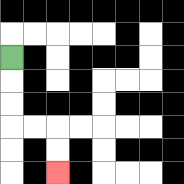{'start': '[0, 2]', 'end': '[2, 7]', 'path_directions': 'D,D,D,R,R,D,D', 'path_coordinates': '[[0, 2], [0, 3], [0, 4], [0, 5], [1, 5], [2, 5], [2, 6], [2, 7]]'}